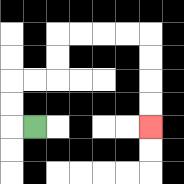{'start': '[1, 5]', 'end': '[6, 5]', 'path_directions': 'L,U,U,R,R,U,U,R,R,R,R,D,D,D,D', 'path_coordinates': '[[1, 5], [0, 5], [0, 4], [0, 3], [1, 3], [2, 3], [2, 2], [2, 1], [3, 1], [4, 1], [5, 1], [6, 1], [6, 2], [6, 3], [6, 4], [6, 5]]'}